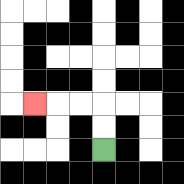{'start': '[4, 6]', 'end': '[1, 4]', 'path_directions': 'U,U,L,L,L', 'path_coordinates': '[[4, 6], [4, 5], [4, 4], [3, 4], [2, 4], [1, 4]]'}